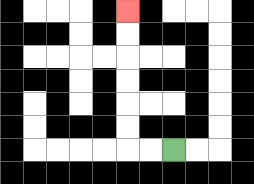{'start': '[7, 6]', 'end': '[5, 0]', 'path_directions': 'L,L,U,U,U,U,U,U', 'path_coordinates': '[[7, 6], [6, 6], [5, 6], [5, 5], [5, 4], [5, 3], [5, 2], [5, 1], [5, 0]]'}